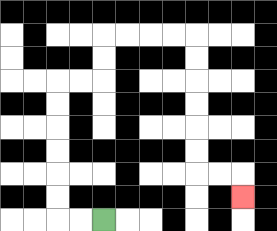{'start': '[4, 9]', 'end': '[10, 8]', 'path_directions': 'L,L,U,U,U,U,U,U,R,R,U,U,R,R,R,R,D,D,D,D,D,D,R,R,D', 'path_coordinates': '[[4, 9], [3, 9], [2, 9], [2, 8], [2, 7], [2, 6], [2, 5], [2, 4], [2, 3], [3, 3], [4, 3], [4, 2], [4, 1], [5, 1], [6, 1], [7, 1], [8, 1], [8, 2], [8, 3], [8, 4], [8, 5], [8, 6], [8, 7], [9, 7], [10, 7], [10, 8]]'}